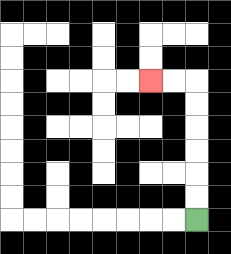{'start': '[8, 9]', 'end': '[6, 3]', 'path_directions': 'U,U,U,U,U,U,L,L', 'path_coordinates': '[[8, 9], [8, 8], [8, 7], [8, 6], [8, 5], [8, 4], [8, 3], [7, 3], [6, 3]]'}